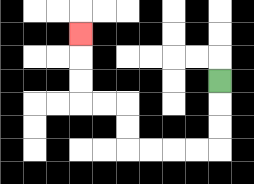{'start': '[9, 3]', 'end': '[3, 1]', 'path_directions': 'D,D,D,L,L,L,L,U,U,L,L,U,U,U', 'path_coordinates': '[[9, 3], [9, 4], [9, 5], [9, 6], [8, 6], [7, 6], [6, 6], [5, 6], [5, 5], [5, 4], [4, 4], [3, 4], [3, 3], [3, 2], [3, 1]]'}